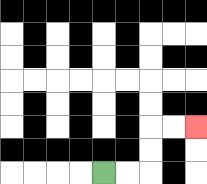{'start': '[4, 7]', 'end': '[8, 5]', 'path_directions': 'R,R,U,U,R,R', 'path_coordinates': '[[4, 7], [5, 7], [6, 7], [6, 6], [6, 5], [7, 5], [8, 5]]'}